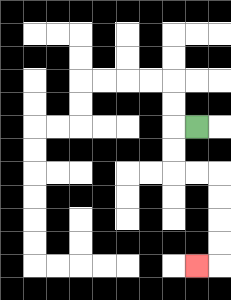{'start': '[8, 5]', 'end': '[8, 11]', 'path_directions': 'L,D,D,R,R,D,D,D,D,L', 'path_coordinates': '[[8, 5], [7, 5], [7, 6], [7, 7], [8, 7], [9, 7], [9, 8], [9, 9], [9, 10], [9, 11], [8, 11]]'}